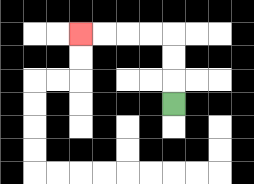{'start': '[7, 4]', 'end': '[3, 1]', 'path_directions': 'U,U,U,L,L,L,L', 'path_coordinates': '[[7, 4], [7, 3], [7, 2], [7, 1], [6, 1], [5, 1], [4, 1], [3, 1]]'}